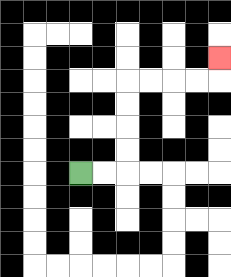{'start': '[3, 7]', 'end': '[9, 2]', 'path_directions': 'R,R,U,U,U,U,R,R,R,R,U', 'path_coordinates': '[[3, 7], [4, 7], [5, 7], [5, 6], [5, 5], [5, 4], [5, 3], [6, 3], [7, 3], [8, 3], [9, 3], [9, 2]]'}